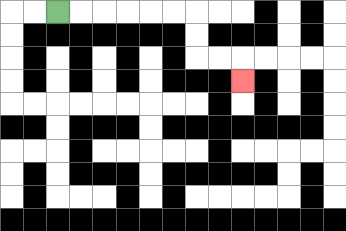{'start': '[2, 0]', 'end': '[10, 3]', 'path_directions': 'R,R,R,R,R,R,D,D,R,R,D', 'path_coordinates': '[[2, 0], [3, 0], [4, 0], [5, 0], [6, 0], [7, 0], [8, 0], [8, 1], [8, 2], [9, 2], [10, 2], [10, 3]]'}